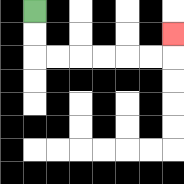{'start': '[1, 0]', 'end': '[7, 1]', 'path_directions': 'D,D,R,R,R,R,R,R,U', 'path_coordinates': '[[1, 0], [1, 1], [1, 2], [2, 2], [3, 2], [4, 2], [5, 2], [6, 2], [7, 2], [7, 1]]'}